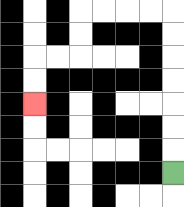{'start': '[7, 7]', 'end': '[1, 4]', 'path_directions': 'U,U,U,U,U,U,U,L,L,L,L,D,D,L,L,D,D', 'path_coordinates': '[[7, 7], [7, 6], [7, 5], [7, 4], [7, 3], [7, 2], [7, 1], [7, 0], [6, 0], [5, 0], [4, 0], [3, 0], [3, 1], [3, 2], [2, 2], [1, 2], [1, 3], [1, 4]]'}